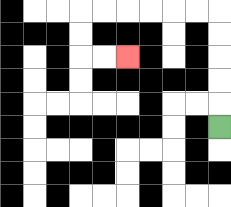{'start': '[9, 5]', 'end': '[5, 2]', 'path_directions': 'U,U,U,U,U,L,L,L,L,L,L,D,D,R,R', 'path_coordinates': '[[9, 5], [9, 4], [9, 3], [9, 2], [9, 1], [9, 0], [8, 0], [7, 0], [6, 0], [5, 0], [4, 0], [3, 0], [3, 1], [3, 2], [4, 2], [5, 2]]'}